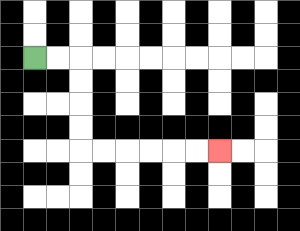{'start': '[1, 2]', 'end': '[9, 6]', 'path_directions': 'R,R,D,D,D,D,R,R,R,R,R,R', 'path_coordinates': '[[1, 2], [2, 2], [3, 2], [3, 3], [3, 4], [3, 5], [3, 6], [4, 6], [5, 6], [6, 6], [7, 6], [8, 6], [9, 6]]'}